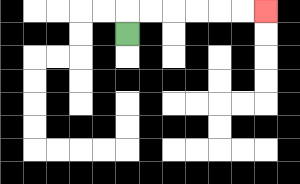{'start': '[5, 1]', 'end': '[11, 0]', 'path_directions': 'U,R,R,R,R,R,R', 'path_coordinates': '[[5, 1], [5, 0], [6, 0], [7, 0], [8, 0], [9, 0], [10, 0], [11, 0]]'}